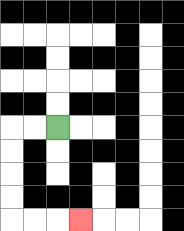{'start': '[2, 5]', 'end': '[3, 9]', 'path_directions': 'L,L,D,D,D,D,R,R,R', 'path_coordinates': '[[2, 5], [1, 5], [0, 5], [0, 6], [0, 7], [0, 8], [0, 9], [1, 9], [2, 9], [3, 9]]'}